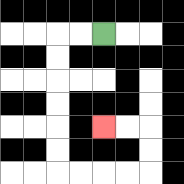{'start': '[4, 1]', 'end': '[4, 5]', 'path_directions': 'L,L,D,D,D,D,D,D,R,R,R,R,U,U,L,L', 'path_coordinates': '[[4, 1], [3, 1], [2, 1], [2, 2], [2, 3], [2, 4], [2, 5], [2, 6], [2, 7], [3, 7], [4, 7], [5, 7], [6, 7], [6, 6], [6, 5], [5, 5], [4, 5]]'}